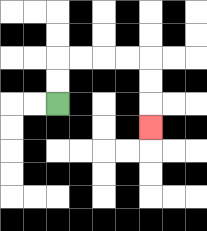{'start': '[2, 4]', 'end': '[6, 5]', 'path_directions': 'U,U,R,R,R,R,D,D,D', 'path_coordinates': '[[2, 4], [2, 3], [2, 2], [3, 2], [4, 2], [5, 2], [6, 2], [6, 3], [6, 4], [6, 5]]'}